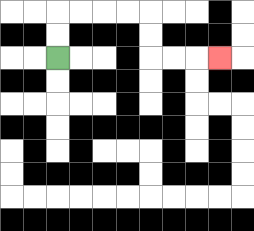{'start': '[2, 2]', 'end': '[9, 2]', 'path_directions': 'U,U,R,R,R,R,D,D,R,R,R', 'path_coordinates': '[[2, 2], [2, 1], [2, 0], [3, 0], [4, 0], [5, 0], [6, 0], [6, 1], [6, 2], [7, 2], [8, 2], [9, 2]]'}